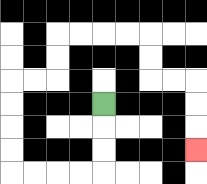{'start': '[4, 4]', 'end': '[8, 6]', 'path_directions': 'D,D,D,L,L,L,L,U,U,U,U,R,R,U,U,R,R,R,R,D,D,R,R,D,D,D', 'path_coordinates': '[[4, 4], [4, 5], [4, 6], [4, 7], [3, 7], [2, 7], [1, 7], [0, 7], [0, 6], [0, 5], [0, 4], [0, 3], [1, 3], [2, 3], [2, 2], [2, 1], [3, 1], [4, 1], [5, 1], [6, 1], [6, 2], [6, 3], [7, 3], [8, 3], [8, 4], [8, 5], [8, 6]]'}